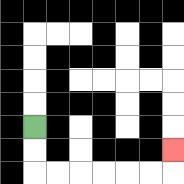{'start': '[1, 5]', 'end': '[7, 6]', 'path_directions': 'D,D,R,R,R,R,R,R,U', 'path_coordinates': '[[1, 5], [1, 6], [1, 7], [2, 7], [3, 7], [4, 7], [5, 7], [6, 7], [7, 7], [7, 6]]'}